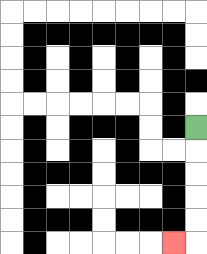{'start': '[8, 5]', 'end': '[7, 10]', 'path_directions': 'D,D,D,D,D,L', 'path_coordinates': '[[8, 5], [8, 6], [8, 7], [8, 8], [8, 9], [8, 10], [7, 10]]'}